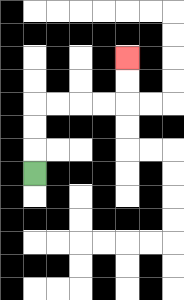{'start': '[1, 7]', 'end': '[5, 2]', 'path_directions': 'U,U,U,R,R,R,R,U,U', 'path_coordinates': '[[1, 7], [1, 6], [1, 5], [1, 4], [2, 4], [3, 4], [4, 4], [5, 4], [5, 3], [5, 2]]'}